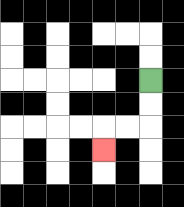{'start': '[6, 3]', 'end': '[4, 6]', 'path_directions': 'D,D,L,L,D', 'path_coordinates': '[[6, 3], [6, 4], [6, 5], [5, 5], [4, 5], [4, 6]]'}